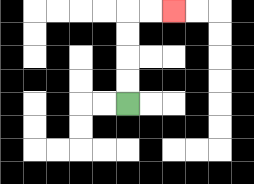{'start': '[5, 4]', 'end': '[7, 0]', 'path_directions': 'U,U,U,U,R,R', 'path_coordinates': '[[5, 4], [5, 3], [5, 2], [5, 1], [5, 0], [6, 0], [7, 0]]'}